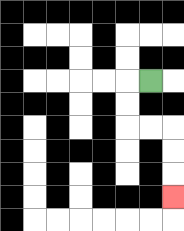{'start': '[6, 3]', 'end': '[7, 8]', 'path_directions': 'L,D,D,R,R,D,D,D', 'path_coordinates': '[[6, 3], [5, 3], [5, 4], [5, 5], [6, 5], [7, 5], [7, 6], [7, 7], [7, 8]]'}